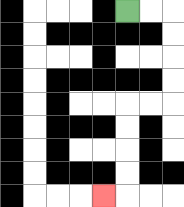{'start': '[5, 0]', 'end': '[4, 8]', 'path_directions': 'R,R,D,D,D,D,L,L,D,D,D,D,L', 'path_coordinates': '[[5, 0], [6, 0], [7, 0], [7, 1], [7, 2], [7, 3], [7, 4], [6, 4], [5, 4], [5, 5], [5, 6], [5, 7], [5, 8], [4, 8]]'}